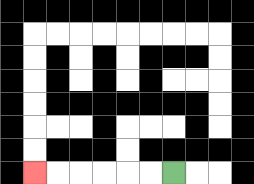{'start': '[7, 7]', 'end': '[1, 7]', 'path_directions': 'L,L,L,L,L,L', 'path_coordinates': '[[7, 7], [6, 7], [5, 7], [4, 7], [3, 7], [2, 7], [1, 7]]'}